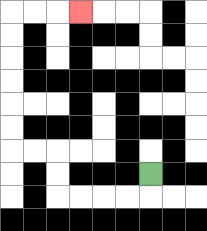{'start': '[6, 7]', 'end': '[3, 0]', 'path_directions': 'D,L,L,L,L,U,U,L,L,U,U,U,U,U,U,R,R,R', 'path_coordinates': '[[6, 7], [6, 8], [5, 8], [4, 8], [3, 8], [2, 8], [2, 7], [2, 6], [1, 6], [0, 6], [0, 5], [0, 4], [0, 3], [0, 2], [0, 1], [0, 0], [1, 0], [2, 0], [3, 0]]'}